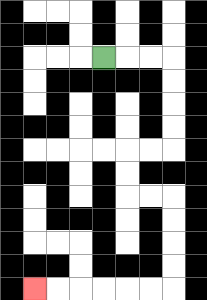{'start': '[4, 2]', 'end': '[1, 12]', 'path_directions': 'R,R,R,D,D,D,D,L,L,D,D,R,R,D,D,D,D,L,L,L,L,L,L', 'path_coordinates': '[[4, 2], [5, 2], [6, 2], [7, 2], [7, 3], [7, 4], [7, 5], [7, 6], [6, 6], [5, 6], [5, 7], [5, 8], [6, 8], [7, 8], [7, 9], [7, 10], [7, 11], [7, 12], [6, 12], [5, 12], [4, 12], [3, 12], [2, 12], [1, 12]]'}